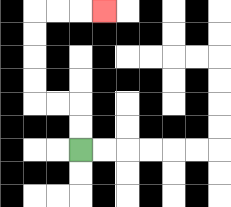{'start': '[3, 6]', 'end': '[4, 0]', 'path_directions': 'U,U,L,L,U,U,U,U,R,R,R', 'path_coordinates': '[[3, 6], [3, 5], [3, 4], [2, 4], [1, 4], [1, 3], [1, 2], [1, 1], [1, 0], [2, 0], [3, 0], [4, 0]]'}